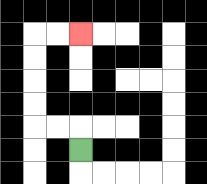{'start': '[3, 6]', 'end': '[3, 1]', 'path_directions': 'U,L,L,U,U,U,U,R,R', 'path_coordinates': '[[3, 6], [3, 5], [2, 5], [1, 5], [1, 4], [1, 3], [1, 2], [1, 1], [2, 1], [3, 1]]'}